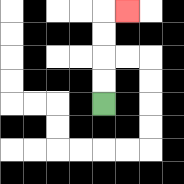{'start': '[4, 4]', 'end': '[5, 0]', 'path_directions': 'U,U,U,U,R', 'path_coordinates': '[[4, 4], [4, 3], [4, 2], [4, 1], [4, 0], [5, 0]]'}